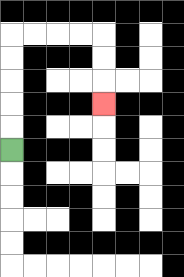{'start': '[0, 6]', 'end': '[4, 4]', 'path_directions': 'U,U,U,U,U,R,R,R,R,D,D,D', 'path_coordinates': '[[0, 6], [0, 5], [0, 4], [0, 3], [0, 2], [0, 1], [1, 1], [2, 1], [3, 1], [4, 1], [4, 2], [4, 3], [4, 4]]'}